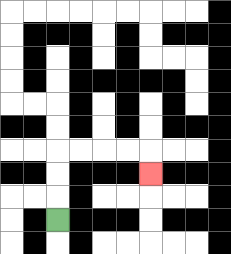{'start': '[2, 9]', 'end': '[6, 7]', 'path_directions': 'U,U,U,R,R,R,R,D', 'path_coordinates': '[[2, 9], [2, 8], [2, 7], [2, 6], [3, 6], [4, 6], [5, 6], [6, 6], [6, 7]]'}